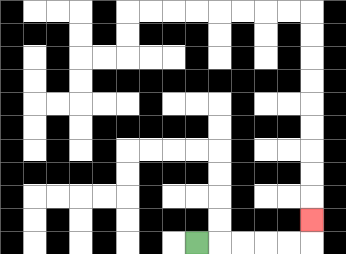{'start': '[8, 10]', 'end': '[13, 9]', 'path_directions': 'R,R,R,R,R,U', 'path_coordinates': '[[8, 10], [9, 10], [10, 10], [11, 10], [12, 10], [13, 10], [13, 9]]'}